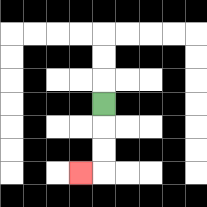{'start': '[4, 4]', 'end': '[3, 7]', 'path_directions': 'D,D,D,L', 'path_coordinates': '[[4, 4], [4, 5], [4, 6], [4, 7], [3, 7]]'}